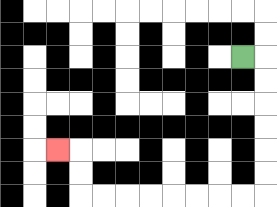{'start': '[10, 2]', 'end': '[2, 6]', 'path_directions': 'R,D,D,D,D,D,D,L,L,L,L,L,L,L,L,U,U,L', 'path_coordinates': '[[10, 2], [11, 2], [11, 3], [11, 4], [11, 5], [11, 6], [11, 7], [11, 8], [10, 8], [9, 8], [8, 8], [7, 8], [6, 8], [5, 8], [4, 8], [3, 8], [3, 7], [3, 6], [2, 6]]'}